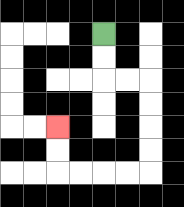{'start': '[4, 1]', 'end': '[2, 5]', 'path_directions': 'D,D,R,R,D,D,D,D,L,L,L,L,U,U', 'path_coordinates': '[[4, 1], [4, 2], [4, 3], [5, 3], [6, 3], [6, 4], [6, 5], [6, 6], [6, 7], [5, 7], [4, 7], [3, 7], [2, 7], [2, 6], [2, 5]]'}